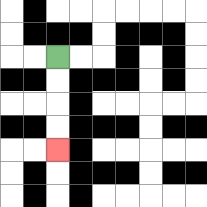{'start': '[2, 2]', 'end': '[2, 6]', 'path_directions': 'D,D,D,D', 'path_coordinates': '[[2, 2], [2, 3], [2, 4], [2, 5], [2, 6]]'}